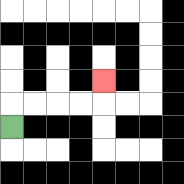{'start': '[0, 5]', 'end': '[4, 3]', 'path_directions': 'U,R,R,R,R,U', 'path_coordinates': '[[0, 5], [0, 4], [1, 4], [2, 4], [3, 4], [4, 4], [4, 3]]'}